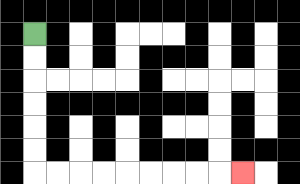{'start': '[1, 1]', 'end': '[10, 7]', 'path_directions': 'D,D,D,D,D,D,R,R,R,R,R,R,R,R,R', 'path_coordinates': '[[1, 1], [1, 2], [1, 3], [1, 4], [1, 5], [1, 6], [1, 7], [2, 7], [3, 7], [4, 7], [5, 7], [6, 7], [7, 7], [8, 7], [9, 7], [10, 7]]'}